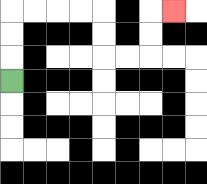{'start': '[0, 3]', 'end': '[7, 0]', 'path_directions': 'U,U,U,R,R,R,R,D,D,R,R,U,U,R', 'path_coordinates': '[[0, 3], [0, 2], [0, 1], [0, 0], [1, 0], [2, 0], [3, 0], [4, 0], [4, 1], [4, 2], [5, 2], [6, 2], [6, 1], [6, 0], [7, 0]]'}